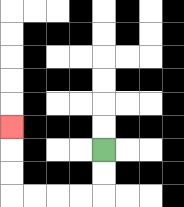{'start': '[4, 6]', 'end': '[0, 5]', 'path_directions': 'D,D,L,L,L,L,U,U,U', 'path_coordinates': '[[4, 6], [4, 7], [4, 8], [3, 8], [2, 8], [1, 8], [0, 8], [0, 7], [0, 6], [0, 5]]'}